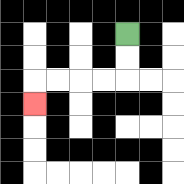{'start': '[5, 1]', 'end': '[1, 4]', 'path_directions': 'D,D,L,L,L,L,D', 'path_coordinates': '[[5, 1], [5, 2], [5, 3], [4, 3], [3, 3], [2, 3], [1, 3], [1, 4]]'}